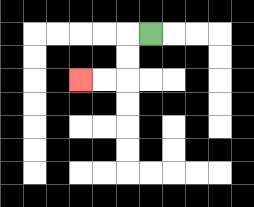{'start': '[6, 1]', 'end': '[3, 3]', 'path_directions': 'L,D,D,L,L', 'path_coordinates': '[[6, 1], [5, 1], [5, 2], [5, 3], [4, 3], [3, 3]]'}